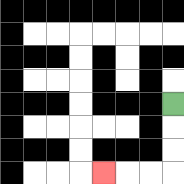{'start': '[7, 4]', 'end': '[4, 7]', 'path_directions': 'D,D,D,L,L,L', 'path_coordinates': '[[7, 4], [7, 5], [7, 6], [7, 7], [6, 7], [5, 7], [4, 7]]'}